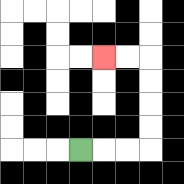{'start': '[3, 6]', 'end': '[4, 2]', 'path_directions': 'R,R,R,U,U,U,U,L,L', 'path_coordinates': '[[3, 6], [4, 6], [5, 6], [6, 6], [6, 5], [6, 4], [6, 3], [6, 2], [5, 2], [4, 2]]'}